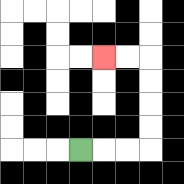{'start': '[3, 6]', 'end': '[4, 2]', 'path_directions': 'R,R,R,U,U,U,U,L,L', 'path_coordinates': '[[3, 6], [4, 6], [5, 6], [6, 6], [6, 5], [6, 4], [6, 3], [6, 2], [5, 2], [4, 2]]'}